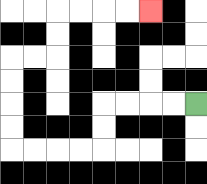{'start': '[8, 4]', 'end': '[6, 0]', 'path_directions': 'L,L,L,L,D,D,L,L,L,L,U,U,U,U,R,R,U,U,R,R,R,R', 'path_coordinates': '[[8, 4], [7, 4], [6, 4], [5, 4], [4, 4], [4, 5], [4, 6], [3, 6], [2, 6], [1, 6], [0, 6], [0, 5], [0, 4], [0, 3], [0, 2], [1, 2], [2, 2], [2, 1], [2, 0], [3, 0], [4, 0], [5, 0], [6, 0]]'}